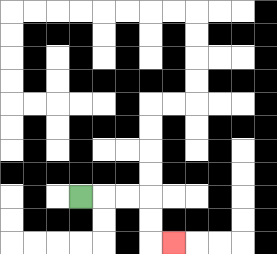{'start': '[3, 8]', 'end': '[7, 10]', 'path_directions': 'R,R,R,D,D,R', 'path_coordinates': '[[3, 8], [4, 8], [5, 8], [6, 8], [6, 9], [6, 10], [7, 10]]'}